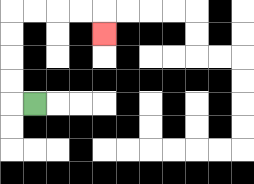{'start': '[1, 4]', 'end': '[4, 1]', 'path_directions': 'L,U,U,U,U,R,R,R,R,D', 'path_coordinates': '[[1, 4], [0, 4], [0, 3], [0, 2], [0, 1], [0, 0], [1, 0], [2, 0], [3, 0], [4, 0], [4, 1]]'}